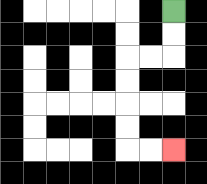{'start': '[7, 0]', 'end': '[7, 6]', 'path_directions': 'D,D,L,L,D,D,D,D,R,R', 'path_coordinates': '[[7, 0], [7, 1], [7, 2], [6, 2], [5, 2], [5, 3], [5, 4], [5, 5], [5, 6], [6, 6], [7, 6]]'}